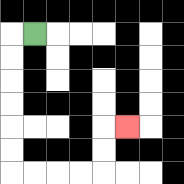{'start': '[1, 1]', 'end': '[5, 5]', 'path_directions': 'L,D,D,D,D,D,D,R,R,R,R,U,U,R', 'path_coordinates': '[[1, 1], [0, 1], [0, 2], [0, 3], [0, 4], [0, 5], [0, 6], [0, 7], [1, 7], [2, 7], [3, 7], [4, 7], [4, 6], [4, 5], [5, 5]]'}